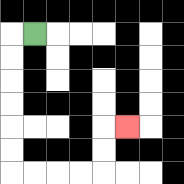{'start': '[1, 1]', 'end': '[5, 5]', 'path_directions': 'L,D,D,D,D,D,D,R,R,R,R,U,U,R', 'path_coordinates': '[[1, 1], [0, 1], [0, 2], [0, 3], [0, 4], [0, 5], [0, 6], [0, 7], [1, 7], [2, 7], [3, 7], [4, 7], [4, 6], [4, 5], [5, 5]]'}